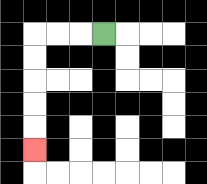{'start': '[4, 1]', 'end': '[1, 6]', 'path_directions': 'L,L,L,D,D,D,D,D', 'path_coordinates': '[[4, 1], [3, 1], [2, 1], [1, 1], [1, 2], [1, 3], [1, 4], [1, 5], [1, 6]]'}